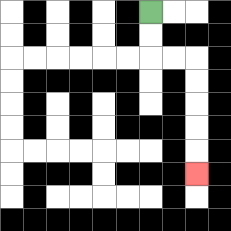{'start': '[6, 0]', 'end': '[8, 7]', 'path_directions': 'D,D,R,R,D,D,D,D,D', 'path_coordinates': '[[6, 0], [6, 1], [6, 2], [7, 2], [8, 2], [8, 3], [8, 4], [8, 5], [8, 6], [8, 7]]'}